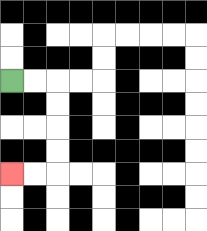{'start': '[0, 3]', 'end': '[0, 7]', 'path_directions': 'R,R,D,D,D,D,L,L', 'path_coordinates': '[[0, 3], [1, 3], [2, 3], [2, 4], [2, 5], [2, 6], [2, 7], [1, 7], [0, 7]]'}